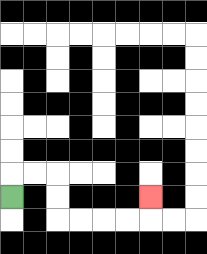{'start': '[0, 8]', 'end': '[6, 8]', 'path_directions': 'U,R,R,D,D,R,R,R,R,U', 'path_coordinates': '[[0, 8], [0, 7], [1, 7], [2, 7], [2, 8], [2, 9], [3, 9], [4, 9], [5, 9], [6, 9], [6, 8]]'}